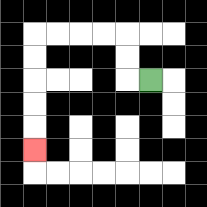{'start': '[6, 3]', 'end': '[1, 6]', 'path_directions': 'L,U,U,L,L,L,L,D,D,D,D,D', 'path_coordinates': '[[6, 3], [5, 3], [5, 2], [5, 1], [4, 1], [3, 1], [2, 1], [1, 1], [1, 2], [1, 3], [1, 4], [1, 5], [1, 6]]'}